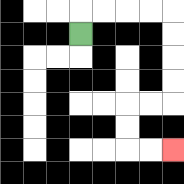{'start': '[3, 1]', 'end': '[7, 6]', 'path_directions': 'U,R,R,R,R,D,D,D,D,L,L,D,D,R,R', 'path_coordinates': '[[3, 1], [3, 0], [4, 0], [5, 0], [6, 0], [7, 0], [7, 1], [7, 2], [7, 3], [7, 4], [6, 4], [5, 4], [5, 5], [5, 6], [6, 6], [7, 6]]'}